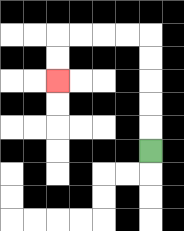{'start': '[6, 6]', 'end': '[2, 3]', 'path_directions': 'U,U,U,U,U,L,L,L,L,D,D', 'path_coordinates': '[[6, 6], [6, 5], [6, 4], [6, 3], [6, 2], [6, 1], [5, 1], [4, 1], [3, 1], [2, 1], [2, 2], [2, 3]]'}